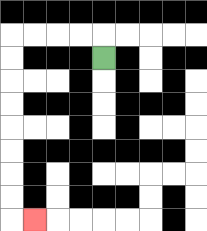{'start': '[4, 2]', 'end': '[1, 9]', 'path_directions': 'U,L,L,L,L,D,D,D,D,D,D,D,D,R', 'path_coordinates': '[[4, 2], [4, 1], [3, 1], [2, 1], [1, 1], [0, 1], [0, 2], [0, 3], [0, 4], [0, 5], [0, 6], [0, 7], [0, 8], [0, 9], [1, 9]]'}